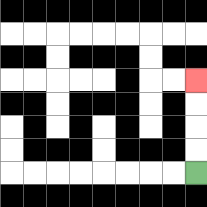{'start': '[8, 7]', 'end': '[8, 3]', 'path_directions': 'U,U,U,U', 'path_coordinates': '[[8, 7], [8, 6], [8, 5], [8, 4], [8, 3]]'}